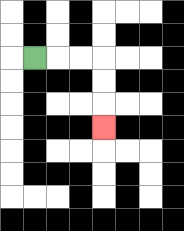{'start': '[1, 2]', 'end': '[4, 5]', 'path_directions': 'R,R,R,D,D,D', 'path_coordinates': '[[1, 2], [2, 2], [3, 2], [4, 2], [4, 3], [4, 4], [4, 5]]'}